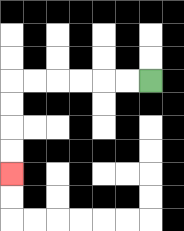{'start': '[6, 3]', 'end': '[0, 7]', 'path_directions': 'L,L,L,L,L,L,D,D,D,D', 'path_coordinates': '[[6, 3], [5, 3], [4, 3], [3, 3], [2, 3], [1, 3], [0, 3], [0, 4], [0, 5], [0, 6], [0, 7]]'}